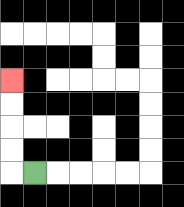{'start': '[1, 7]', 'end': '[0, 3]', 'path_directions': 'L,U,U,U,U', 'path_coordinates': '[[1, 7], [0, 7], [0, 6], [0, 5], [0, 4], [0, 3]]'}